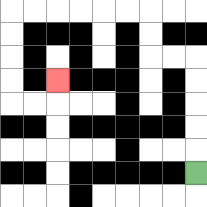{'start': '[8, 7]', 'end': '[2, 3]', 'path_directions': 'U,U,U,U,U,L,L,U,U,L,L,L,L,L,L,D,D,D,D,R,R,U', 'path_coordinates': '[[8, 7], [8, 6], [8, 5], [8, 4], [8, 3], [8, 2], [7, 2], [6, 2], [6, 1], [6, 0], [5, 0], [4, 0], [3, 0], [2, 0], [1, 0], [0, 0], [0, 1], [0, 2], [0, 3], [0, 4], [1, 4], [2, 4], [2, 3]]'}